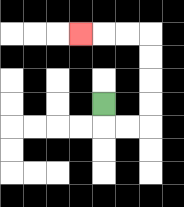{'start': '[4, 4]', 'end': '[3, 1]', 'path_directions': 'D,R,R,U,U,U,U,L,L,L', 'path_coordinates': '[[4, 4], [4, 5], [5, 5], [6, 5], [6, 4], [6, 3], [6, 2], [6, 1], [5, 1], [4, 1], [3, 1]]'}